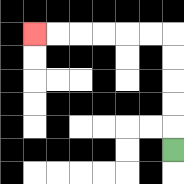{'start': '[7, 6]', 'end': '[1, 1]', 'path_directions': 'U,U,U,U,U,L,L,L,L,L,L', 'path_coordinates': '[[7, 6], [7, 5], [7, 4], [7, 3], [7, 2], [7, 1], [6, 1], [5, 1], [4, 1], [3, 1], [2, 1], [1, 1]]'}